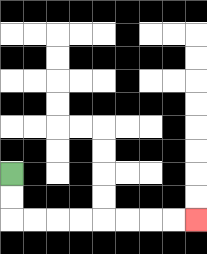{'start': '[0, 7]', 'end': '[8, 9]', 'path_directions': 'D,D,R,R,R,R,R,R,R,R', 'path_coordinates': '[[0, 7], [0, 8], [0, 9], [1, 9], [2, 9], [3, 9], [4, 9], [5, 9], [6, 9], [7, 9], [8, 9]]'}